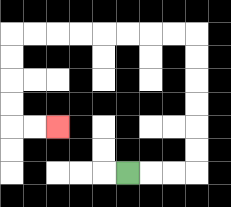{'start': '[5, 7]', 'end': '[2, 5]', 'path_directions': 'R,R,R,U,U,U,U,U,U,L,L,L,L,L,L,L,L,D,D,D,D,R,R', 'path_coordinates': '[[5, 7], [6, 7], [7, 7], [8, 7], [8, 6], [8, 5], [8, 4], [8, 3], [8, 2], [8, 1], [7, 1], [6, 1], [5, 1], [4, 1], [3, 1], [2, 1], [1, 1], [0, 1], [0, 2], [0, 3], [0, 4], [0, 5], [1, 5], [2, 5]]'}